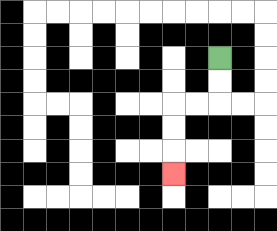{'start': '[9, 2]', 'end': '[7, 7]', 'path_directions': 'D,D,L,L,D,D,D', 'path_coordinates': '[[9, 2], [9, 3], [9, 4], [8, 4], [7, 4], [7, 5], [7, 6], [7, 7]]'}